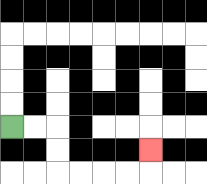{'start': '[0, 5]', 'end': '[6, 6]', 'path_directions': 'R,R,D,D,R,R,R,R,U', 'path_coordinates': '[[0, 5], [1, 5], [2, 5], [2, 6], [2, 7], [3, 7], [4, 7], [5, 7], [6, 7], [6, 6]]'}